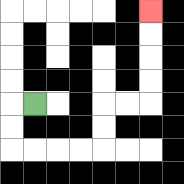{'start': '[1, 4]', 'end': '[6, 0]', 'path_directions': 'L,D,D,R,R,R,R,U,U,R,R,U,U,U,U', 'path_coordinates': '[[1, 4], [0, 4], [0, 5], [0, 6], [1, 6], [2, 6], [3, 6], [4, 6], [4, 5], [4, 4], [5, 4], [6, 4], [6, 3], [6, 2], [6, 1], [6, 0]]'}